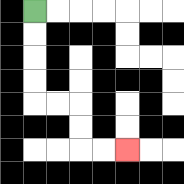{'start': '[1, 0]', 'end': '[5, 6]', 'path_directions': 'D,D,D,D,R,R,D,D,R,R', 'path_coordinates': '[[1, 0], [1, 1], [1, 2], [1, 3], [1, 4], [2, 4], [3, 4], [3, 5], [3, 6], [4, 6], [5, 6]]'}